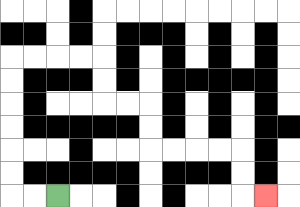{'start': '[2, 8]', 'end': '[11, 8]', 'path_directions': 'L,L,U,U,U,U,U,U,R,R,R,R,D,D,R,R,D,D,R,R,R,R,D,D,R', 'path_coordinates': '[[2, 8], [1, 8], [0, 8], [0, 7], [0, 6], [0, 5], [0, 4], [0, 3], [0, 2], [1, 2], [2, 2], [3, 2], [4, 2], [4, 3], [4, 4], [5, 4], [6, 4], [6, 5], [6, 6], [7, 6], [8, 6], [9, 6], [10, 6], [10, 7], [10, 8], [11, 8]]'}